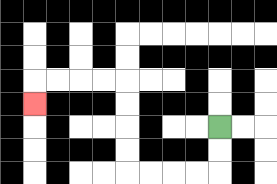{'start': '[9, 5]', 'end': '[1, 4]', 'path_directions': 'D,D,L,L,L,L,U,U,U,U,L,L,L,L,D', 'path_coordinates': '[[9, 5], [9, 6], [9, 7], [8, 7], [7, 7], [6, 7], [5, 7], [5, 6], [5, 5], [5, 4], [5, 3], [4, 3], [3, 3], [2, 3], [1, 3], [1, 4]]'}